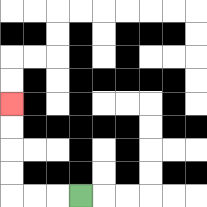{'start': '[3, 8]', 'end': '[0, 4]', 'path_directions': 'L,L,L,U,U,U,U', 'path_coordinates': '[[3, 8], [2, 8], [1, 8], [0, 8], [0, 7], [0, 6], [0, 5], [0, 4]]'}